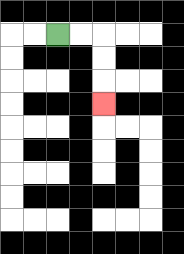{'start': '[2, 1]', 'end': '[4, 4]', 'path_directions': 'R,R,D,D,D', 'path_coordinates': '[[2, 1], [3, 1], [4, 1], [4, 2], [4, 3], [4, 4]]'}